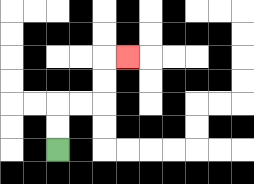{'start': '[2, 6]', 'end': '[5, 2]', 'path_directions': 'U,U,R,R,U,U,R', 'path_coordinates': '[[2, 6], [2, 5], [2, 4], [3, 4], [4, 4], [4, 3], [4, 2], [5, 2]]'}